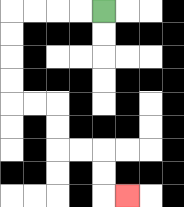{'start': '[4, 0]', 'end': '[5, 8]', 'path_directions': 'L,L,L,L,D,D,D,D,R,R,D,D,R,R,D,D,R', 'path_coordinates': '[[4, 0], [3, 0], [2, 0], [1, 0], [0, 0], [0, 1], [0, 2], [0, 3], [0, 4], [1, 4], [2, 4], [2, 5], [2, 6], [3, 6], [4, 6], [4, 7], [4, 8], [5, 8]]'}